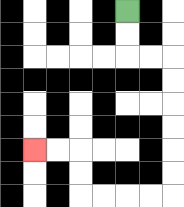{'start': '[5, 0]', 'end': '[1, 6]', 'path_directions': 'D,D,R,R,D,D,D,D,D,D,L,L,L,L,U,U,L,L', 'path_coordinates': '[[5, 0], [5, 1], [5, 2], [6, 2], [7, 2], [7, 3], [7, 4], [7, 5], [7, 6], [7, 7], [7, 8], [6, 8], [5, 8], [4, 8], [3, 8], [3, 7], [3, 6], [2, 6], [1, 6]]'}